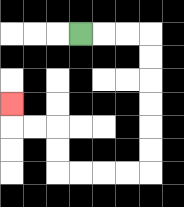{'start': '[3, 1]', 'end': '[0, 4]', 'path_directions': 'R,R,R,D,D,D,D,D,D,L,L,L,L,U,U,L,L,U', 'path_coordinates': '[[3, 1], [4, 1], [5, 1], [6, 1], [6, 2], [6, 3], [6, 4], [6, 5], [6, 6], [6, 7], [5, 7], [4, 7], [3, 7], [2, 7], [2, 6], [2, 5], [1, 5], [0, 5], [0, 4]]'}